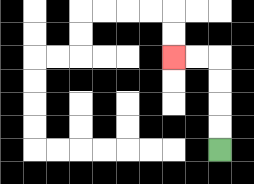{'start': '[9, 6]', 'end': '[7, 2]', 'path_directions': 'U,U,U,U,L,L', 'path_coordinates': '[[9, 6], [9, 5], [9, 4], [9, 3], [9, 2], [8, 2], [7, 2]]'}